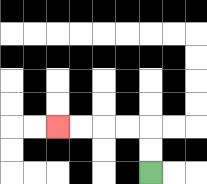{'start': '[6, 7]', 'end': '[2, 5]', 'path_directions': 'U,U,L,L,L,L', 'path_coordinates': '[[6, 7], [6, 6], [6, 5], [5, 5], [4, 5], [3, 5], [2, 5]]'}